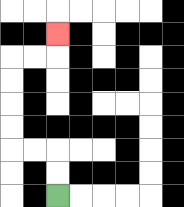{'start': '[2, 8]', 'end': '[2, 1]', 'path_directions': 'U,U,L,L,U,U,U,U,R,R,U', 'path_coordinates': '[[2, 8], [2, 7], [2, 6], [1, 6], [0, 6], [0, 5], [0, 4], [0, 3], [0, 2], [1, 2], [2, 2], [2, 1]]'}